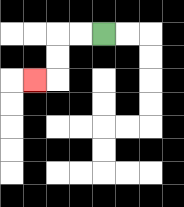{'start': '[4, 1]', 'end': '[1, 3]', 'path_directions': 'L,L,D,D,L', 'path_coordinates': '[[4, 1], [3, 1], [2, 1], [2, 2], [2, 3], [1, 3]]'}